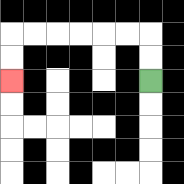{'start': '[6, 3]', 'end': '[0, 3]', 'path_directions': 'U,U,L,L,L,L,L,L,D,D', 'path_coordinates': '[[6, 3], [6, 2], [6, 1], [5, 1], [4, 1], [3, 1], [2, 1], [1, 1], [0, 1], [0, 2], [0, 3]]'}